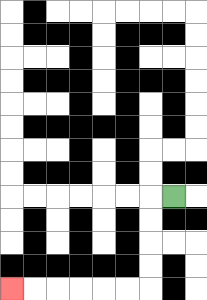{'start': '[7, 8]', 'end': '[0, 12]', 'path_directions': 'L,D,D,D,D,L,L,L,L,L,L', 'path_coordinates': '[[7, 8], [6, 8], [6, 9], [6, 10], [6, 11], [6, 12], [5, 12], [4, 12], [3, 12], [2, 12], [1, 12], [0, 12]]'}